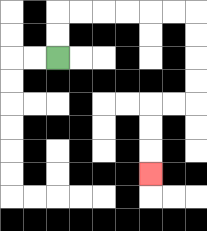{'start': '[2, 2]', 'end': '[6, 7]', 'path_directions': 'U,U,R,R,R,R,R,R,D,D,D,D,L,L,D,D,D', 'path_coordinates': '[[2, 2], [2, 1], [2, 0], [3, 0], [4, 0], [5, 0], [6, 0], [7, 0], [8, 0], [8, 1], [8, 2], [8, 3], [8, 4], [7, 4], [6, 4], [6, 5], [6, 6], [6, 7]]'}